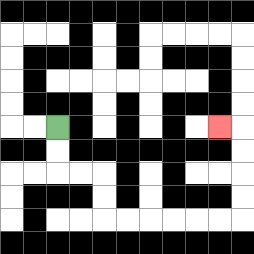{'start': '[2, 5]', 'end': '[9, 5]', 'path_directions': 'D,D,R,R,D,D,R,R,R,R,R,R,U,U,U,U,L', 'path_coordinates': '[[2, 5], [2, 6], [2, 7], [3, 7], [4, 7], [4, 8], [4, 9], [5, 9], [6, 9], [7, 9], [8, 9], [9, 9], [10, 9], [10, 8], [10, 7], [10, 6], [10, 5], [9, 5]]'}